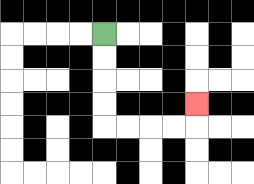{'start': '[4, 1]', 'end': '[8, 4]', 'path_directions': 'D,D,D,D,R,R,R,R,U', 'path_coordinates': '[[4, 1], [4, 2], [4, 3], [4, 4], [4, 5], [5, 5], [6, 5], [7, 5], [8, 5], [8, 4]]'}